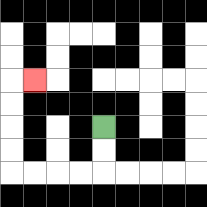{'start': '[4, 5]', 'end': '[1, 3]', 'path_directions': 'D,D,L,L,L,L,U,U,U,U,R', 'path_coordinates': '[[4, 5], [4, 6], [4, 7], [3, 7], [2, 7], [1, 7], [0, 7], [0, 6], [0, 5], [0, 4], [0, 3], [1, 3]]'}